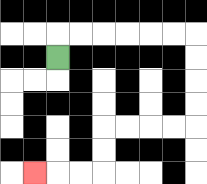{'start': '[2, 2]', 'end': '[1, 7]', 'path_directions': 'U,R,R,R,R,R,R,D,D,D,D,L,L,L,L,D,D,L,L,L', 'path_coordinates': '[[2, 2], [2, 1], [3, 1], [4, 1], [5, 1], [6, 1], [7, 1], [8, 1], [8, 2], [8, 3], [8, 4], [8, 5], [7, 5], [6, 5], [5, 5], [4, 5], [4, 6], [4, 7], [3, 7], [2, 7], [1, 7]]'}